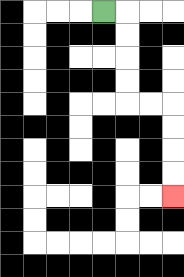{'start': '[4, 0]', 'end': '[7, 8]', 'path_directions': 'R,D,D,D,D,R,R,D,D,D,D', 'path_coordinates': '[[4, 0], [5, 0], [5, 1], [5, 2], [5, 3], [5, 4], [6, 4], [7, 4], [7, 5], [7, 6], [7, 7], [7, 8]]'}